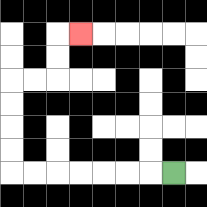{'start': '[7, 7]', 'end': '[3, 1]', 'path_directions': 'L,L,L,L,L,L,L,U,U,U,U,R,R,U,U,R', 'path_coordinates': '[[7, 7], [6, 7], [5, 7], [4, 7], [3, 7], [2, 7], [1, 7], [0, 7], [0, 6], [0, 5], [0, 4], [0, 3], [1, 3], [2, 3], [2, 2], [2, 1], [3, 1]]'}